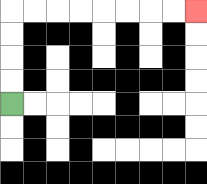{'start': '[0, 4]', 'end': '[8, 0]', 'path_directions': 'U,U,U,U,R,R,R,R,R,R,R,R', 'path_coordinates': '[[0, 4], [0, 3], [0, 2], [0, 1], [0, 0], [1, 0], [2, 0], [3, 0], [4, 0], [5, 0], [6, 0], [7, 0], [8, 0]]'}